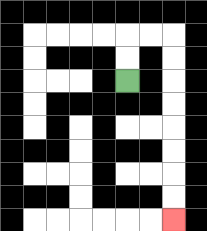{'start': '[5, 3]', 'end': '[7, 9]', 'path_directions': 'U,U,R,R,D,D,D,D,D,D,D,D', 'path_coordinates': '[[5, 3], [5, 2], [5, 1], [6, 1], [7, 1], [7, 2], [7, 3], [7, 4], [7, 5], [7, 6], [7, 7], [7, 8], [7, 9]]'}